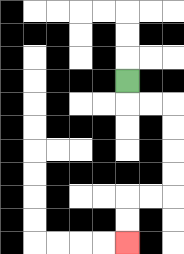{'start': '[5, 3]', 'end': '[5, 10]', 'path_directions': 'D,R,R,D,D,D,D,L,L,D,D', 'path_coordinates': '[[5, 3], [5, 4], [6, 4], [7, 4], [7, 5], [7, 6], [7, 7], [7, 8], [6, 8], [5, 8], [5, 9], [5, 10]]'}